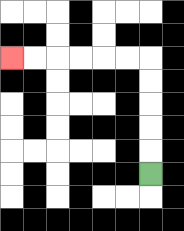{'start': '[6, 7]', 'end': '[0, 2]', 'path_directions': 'U,U,U,U,U,L,L,L,L,L,L', 'path_coordinates': '[[6, 7], [6, 6], [6, 5], [6, 4], [6, 3], [6, 2], [5, 2], [4, 2], [3, 2], [2, 2], [1, 2], [0, 2]]'}